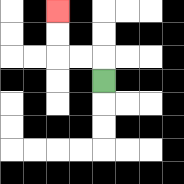{'start': '[4, 3]', 'end': '[2, 0]', 'path_directions': 'U,L,L,U,U', 'path_coordinates': '[[4, 3], [4, 2], [3, 2], [2, 2], [2, 1], [2, 0]]'}